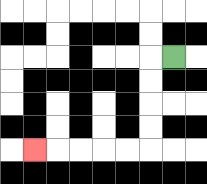{'start': '[7, 2]', 'end': '[1, 6]', 'path_directions': 'L,D,D,D,D,L,L,L,L,L', 'path_coordinates': '[[7, 2], [6, 2], [6, 3], [6, 4], [6, 5], [6, 6], [5, 6], [4, 6], [3, 6], [2, 6], [1, 6]]'}